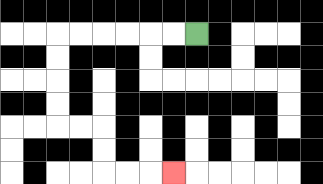{'start': '[8, 1]', 'end': '[7, 7]', 'path_directions': 'L,L,L,L,L,L,D,D,D,D,R,R,D,D,R,R,R', 'path_coordinates': '[[8, 1], [7, 1], [6, 1], [5, 1], [4, 1], [3, 1], [2, 1], [2, 2], [2, 3], [2, 4], [2, 5], [3, 5], [4, 5], [4, 6], [4, 7], [5, 7], [6, 7], [7, 7]]'}